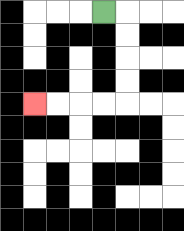{'start': '[4, 0]', 'end': '[1, 4]', 'path_directions': 'R,D,D,D,D,L,L,L,L', 'path_coordinates': '[[4, 0], [5, 0], [5, 1], [5, 2], [5, 3], [5, 4], [4, 4], [3, 4], [2, 4], [1, 4]]'}